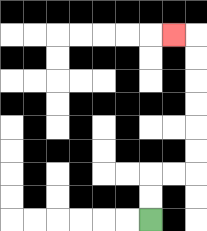{'start': '[6, 9]', 'end': '[7, 1]', 'path_directions': 'U,U,R,R,U,U,U,U,U,U,L', 'path_coordinates': '[[6, 9], [6, 8], [6, 7], [7, 7], [8, 7], [8, 6], [8, 5], [8, 4], [8, 3], [8, 2], [8, 1], [7, 1]]'}